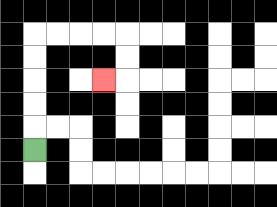{'start': '[1, 6]', 'end': '[4, 3]', 'path_directions': 'U,U,U,U,U,R,R,R,R,D,D,L', 'path_coordinates': '[[1, 6], [1, 5], [1, 4], [1, 3], [1, 2], [1, 1], [2, 1], [3, 1], [4, 1], [5, 1], [5, 2], [5, 3], [4, 3]]'}